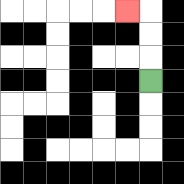{'start': '[6, 3]', 'end': '[5, 0]', 'path_directions': 'U,U,U,L', 'path_coordinates': '[[6, 3], [6, 2], [6, 1], [6, 0], [5, 0]]'}